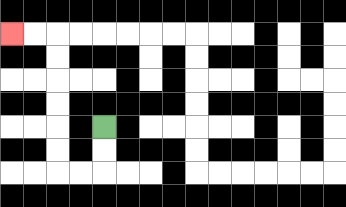{'start': '[4, 5]', 'end': '[0, 1]', 'path_directions': 'D,D,L,L,U,U,U,U,U,U,L,L', 'path_coordinates': '[[4, 5], [4, 6], [4, 7], [3, 7], [2, 7], [2, 6], [2, 5], [2, 4], [2, 3], [2, 2], [2, 1], [1, 1], [0, 1]]'}